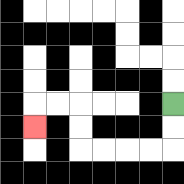{'start': '[7, 4]', 'end': '[1, 5]', 'path_directions': 'D,D,L,L,L,L,U,U,L,L,D', 'path_coordinates': '[[7, 4], [7, 5], [7, 6], [6, 6], [5, 6], [4, 6], [3, 6], [3, 5], [3, 4], [2, 4], [1, 4], [1, 5]]'}